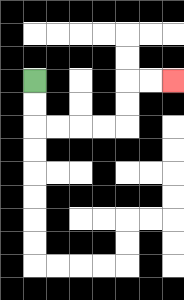{'start': '[1, 3]', 'end': '[7, 3]', 'path_directions': 'D,D,R,R,R,R,U,U,R,R', 'path_coordinates': '[[1, 3], [1, 4], [1, 5], [2, 5], [3, 5], [4, 5], [5, 5], [5, 4], [5, 3], [6, 3], [7, 3]]'}